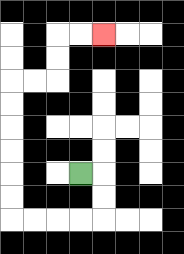{'start': '[3, 7]', 'end': '[4, 1]', 'path_directions': 'R,D,D,L,L,L,L,U,U,U,U,U,U,R,R,U,U,R,R', 'path_coordinates': '[[3, 7], [4, 7], [4, 8], [4, 9], [3, 9], [2, 9], [1, 9], [0, 9], [0, 8], [0, 7], [0, 6], [0, 5], [0, 4], [0, 3], [1, 3], [2, 3], [2, 2], [2, 1], [3, 1], [4, 1]]'}